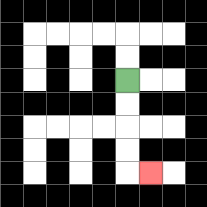{'start': '[5, 3]', 'end': '[6, 7]', 'path_directions': 'D,D,D,D,R', 'path_coordinates': '[[5, 3], [5, 4], [5, 5], [5, 6], [5, 7], [6, 7]]'}